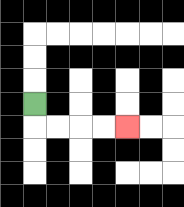{'start': '[1, 4]', 'end': '[5, 5]', 'path_directions': 'D,R,R,R,R', 'path_coordinates': '[[1, 4], [1, 5], [2, 5], [3, 5], [4, 5], [5, 5]]'}